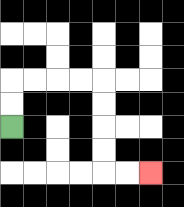{'start': '[0, 5]', 'end': '[6, 7]', 'path_directions': 'U,U,R,R,R,R,D,D,D,D,R,R', 'path_coordinates': '[[0, 5], [0, 4], [0, 3], [1, 3], [2, 3], [3, 3], [4, 3], [4, 4], [4, 5], [4, 6], [4, 7], [5, 7], [6, 7]]'}